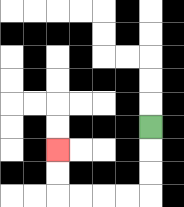{'start': '[6, 5]', 'end': '[2, 6]', 'path_directions': 'D,D,D,L,L,L,L,U,U', 'path_coordinates': '[[6, 5], [6, 6], [6, 7], [6, 8], [5, 8], [4, 8], [3, 8], [2, 8], [2, 7], [2, 6]]'}